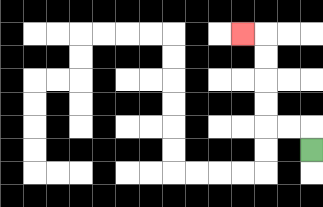{'start': '[13, 6]', 'end': '[10, 1]', 'path_directions': 'U,L,L,U,U,U,U,L', 'path_coordinates': '[[13, 6], [13, 5], [12, 5], [11, 5], [11, 4], [11, 3], [11, 2], [11, 1], [10, 1]]'}